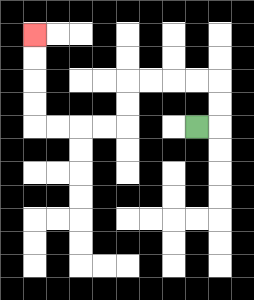{'start': '[8, 5]', 'end': '[1, 1]', 'path_directions': 'R,U,U,L,L,L,L,D,D,L,L,L,L,U,U,U,U', 'path_coordinates': '[[8, 5], [9, 5], [9, 4], [9, 3], [8, 3], [7, 3], [6, 3], [5, 3], [5, 4], [5, 5], [4, 5], [3, 5], [2, 5], [1, 5], [1, 4], [1, 3], [1, 2], [1, 1]]'}